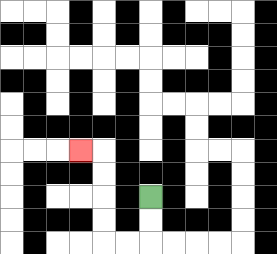{'start': '[6, 8]', 'end': '[3, 6]', 'path_directions': 'D,D,L,L,U,U,U,U,L', 'path_coordinates': '[[6, 8], [6, 9], [6, 10], [5, 10], [4, 10], [4, 9], [4, 8], [4, 7], [4, 6], [3, 6]]'}